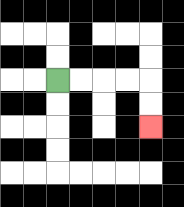{'start': '[2, 3]', 'end': '[6, 5]', 'path_directions': 'R,R,R,R,D,D', 'path_coordinates': '[[2, 3], [3, 3], [4, 3], [5, 3], [6, 3], [6, 4], [6, 5]]'}